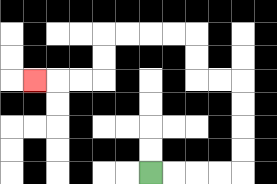{'start': '[6, 7]', 'end': '[1, 3]', 'path_directions': 'R,R,R,R,U,U,U,U,L,L,U,U,L,L,L,L,D,D,L,L,L', 'path_coordinates': '[[6, 7], [7, 7], [8, 7], [9, 7], [10, 7], [10, 6], [10, 5], [10, 4], [10, 3], [9, 3], [8, 3], [8, 2], [8, 1], [7, 1], [6, 1], [5, 1], [4, 1], [4, 2], [4, 3], [3, 3], [2, 3], [1, 3]]'}